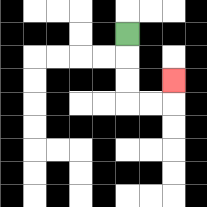{'start': '[5, 1]', 'end': '[7, 3]', 'path_directions': 'D,D,D,R,R,U', 'path_coordinates': '[[5, 1], [5, 2], [5, 3], [5, 4], [6, 4], [7, 4], [7, 3]]'}